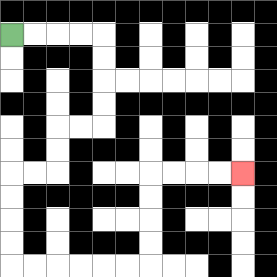{'start': '[0, 1]', 'end': '[10, 7]', 'path_directions': 'R,R,R,R,D,D,D,D,L,L,D,D,L,L,D,D,D,D,R,R,R,R,R,R,U,U,U,U,R,R,R,R', 'path_coordinates': '[[0, 1], [1, 1], [2, 1], [3, 1], [4, 1], [4, 2], [4, 3], [4, 4], [4, 5], [3, 5], [2, 5], [2, 6], [2, 7], [1, 7], [0, 7], [0, 8], [0, 9], [0, 10], [0, 11], [1, 11], [2, 11], [3, 11], [4, 11], [5, 11], [6, 11], [6, 10], [6, 9], [6, 8], [6, 7], [7, 7], [8, 7], [9, 7], [10, 7]]'}